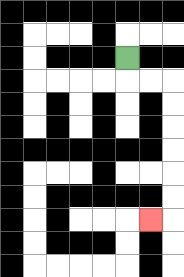{'start': '[5, 2]', 'end': '[6, 9]', 'path_directions': 'D,R,R,D,D,D,D,D,D,L', 'path_coordinates': '[[5, 2], [5, 3], [6, 3], [7, 3], [7, 4], [7, 5], [7, 6], [7, 7], [7, 8], [7, 9], [6, 9]]'}